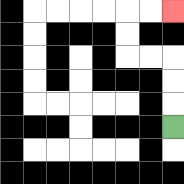{'start': '[7, 5]', 'end': '[7, 0]', 'path_directions': 'U,U,U,L,L,U,U,R,R', 'path_coordinates': '[[7, 5], [7, 4], [7, 3], [7, 2], [6, 2], [5, 2], [5, 1], [5, 0], [6, 0], [7, 0]]'}